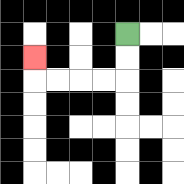{'start': '[5, 1]', 'end': '[1, 2]', 'path_directions': 'D,D,L,L,L,L,U', 'path_coordinates': '[[5, 1], [5, 2], [5, 3], [4, 3], [3, 3], [2, 3], [1, 3], [1, 2]]'}